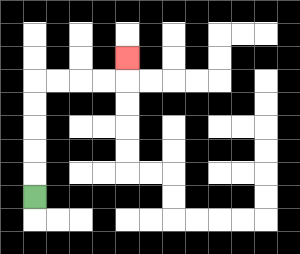{'start': '[1, 8]', 'end': '[5, 2]', 'path_directions': 'U,U,U,U,U,R,R,R,R,U', 'path_coordinates': '[[1, 8], [1, 7], [1, 6], [1, 5], [1, 4], [1, 3], [2, 3], [3, 3], [4, 3], [5, 3], [5, 2]]'}